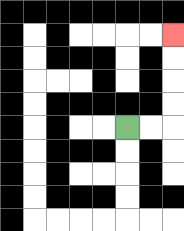{'start': '[5, 5]', 'end': '[7, 1]', 'path_directions': 'R,R,U,U,U,U', 'path_coordinates': '[[5, 5], [6, 5], [7, 5], [7, 4], [7, 3], [7, 2], [7, 1]]'}